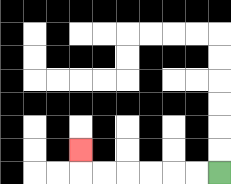{'start': '[9, 7]', 'end': '[3, 6]', 'path_directions': 'L,L,L,L,L,L,U', 'path_coordinates': '[[9, 7], [8, 7], [7, 7], [6, 7], [5, 7], [4, 7], [3, 7], [3, 6]]'}